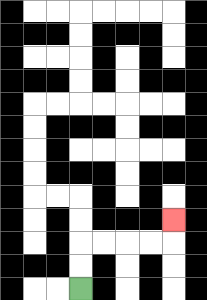{'start': '[3, 12]', 'end': '[7, 9]', 'path_directions': 'U,U,R,R,R,R,U', 'path_coordinates': '[[3, 12], [3, 11], [3, 10], [4, 10], [5, 10], [6, 10], [7, 10], [7, 9]]'}